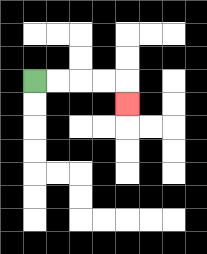{'start': '[1, 3]', 'end': '[5, 4]', 'path_directions': 'R,R,R,R,D', 'path_coordinates': '[[1, 3], [2, 3], [3, 3], [4, 3], [5, 3], [5, 4]]'}